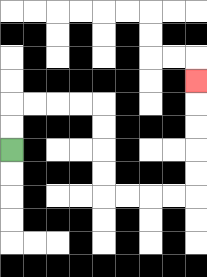{'start': '[0, 6]', 'end': '[8, 3]', 'path_directions': 'U,U,R,R,R,R,D,D,D,D,R,R,R,R,U,U,U,U,U', 'path_coordinates': '[[0, 6], [0, 5], [0, 4], [1, 4], [2, 4], [3, 4], [4, 4], [4, 5], [4, 6], [4, 7], [4, 8], [5, 8], [6, 8], [7, 8], [8, 8], [8, 7], [8, 6], [8, 5], [8, 4], [8, 3]]'}